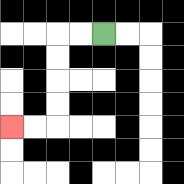{'start': '[4, 1]', 'end': '[0, 5]', 'path_directions': 'L,L,D,D,D,D,L,L', 'path_coordinates': '[[4, 1], [3, 1], [2, 1], [2, 2], [2, 3], [2, 4], [2, 5], [1, 5], [0, 5]]'}